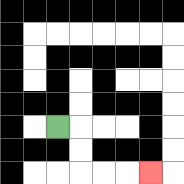{'start': '[2, 5]', 'end': '[6, 7]', 'path_directions': 'R,D,D,R,R,R', 'path_coordinates': '[[2, 5], [3, 5], [3, 6], [3, 7], [4, 7], [5, 7], [6, 7]]'}